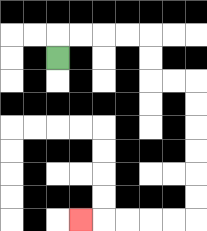{'start': '[2, 2]', 'end': '[3, 9]', 'path_directions': 'U,R,R,R,R,D,D,R,R,D,D,D,D,D,D,L,L,L,L,L', 'path_coordinates': '[[2, 2], [2, 1], [3, 1], [4, 1], [5, 1], [6, 1], [6, 2], [6, 3], [7, 3], [8, 3], [8, 4], [8, 5], [8, 6], [8, 7], [8, 8], [8, 9], [7, 9], [6, 9], [5, 9], [4, 9], [3, 9]]'}